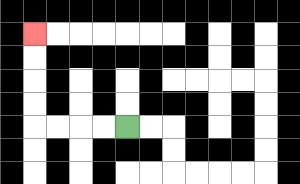{'start': '[5, 5]', 'end': '[1, 1]', 'path_directions': 'L,L,L,L,U,U,U,U', 'path_coordinates': '[[5, 5], [4, 5], [3, 5], [2, 5], [1, 5], [1, 4], [1, 3], [1, 2], [1, 1]]'}